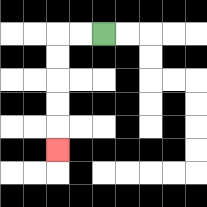{'start': '[4, 1]', 'end': '[2, 6]', 'path_directions': 'L,L,D,D,D,D,D', 'path_coordinates': '[[4, 1], [3, 1], [2, 1], [2, 2], [2, 3], [2, 4], [2, 5], [2, 6]]'}